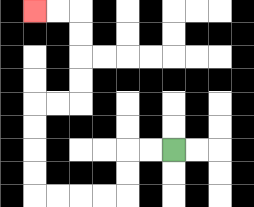{'start': '[7, 6]', 'end': '[1, 0]', 'path_directions': 'L,L,D,D,L,L,L,L,U,U,U,U,R,R,U,U,U,U,L,L', 'path_coordinates': '[[7, 6], [6, 6], [5, 6], [5, 7], [5, 8], [4, 8], [3, 8], [2, 8], [1, 8], [1, 7], [1, 6], [1, 5], [1, 4], [2, 4], [3, 4], [3, 3], [3, 2], [3, 1], [3, 0], [2, 0], [1, 0]]'}